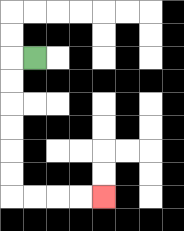{'start': '[1, 2]', 'end': '[4, 8]', 'path_directions': 'L,D,D,D,D,D,D,R,R,R,R', 'path_coordinates': '[[1, 2], [0, 2], [0, 3], [0, 4], [0, 5], [0, 6], [0, 7], [0, 8], [1, 8], [2, 8], [3, 8], [4, 8]]'}